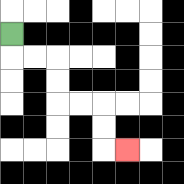{'start': '[0, 1]', 'end': '[5, 6]', 'path_directions': 'D,R,R,D,D,R,R,D,D,R', 'path_coordinates': '[[0, 1], [0, 2], [1, 2], [2, 2], [2, 3], [2, 4], [3, 4], [4, 4], [4, 5], [4, 6], [5, 6]]'}